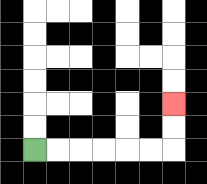{'start': '[1, 6]', 'end': '[7, 4]', 'path_directions': 'R,R,R,R,R,R,U,U', 'path_coordinates': '[[1, 6], [2, 6], [3, 6], [4, 6], [5, 6], [6, 6], [7, 6], [7, 5], [7, 4]]'}